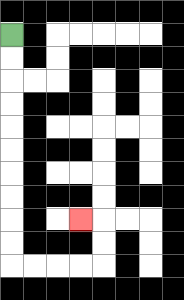{'start': '[0, 1]', 'end': '[3, 9]', 'path_directions': 'D,D,D,D,D,D,D,D,D,D,R,R,R,R,U,U,L', 'path_coordinates': '[[0, 1], [0, 2], [0, 3], [0, 4], [0, 5], [0, 6], [0, 7], [0, 8], [0, 9], [0, 10], [0, 11], [1, 11], [2, 11], [3, 11], [4, 11], [4, 10], [4, 9], [3, 9]]'}